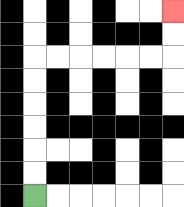{'start': '[1, 8]', 'end': '[7, 0]', 'path_directions': 'U,U,U,U,U,U,R,R,R,R,R,R,U,U', 'path_coordinates': '[[1, 8], [1, 7], [1, 6], [1, 5], [1, 4], [1, 3], [1, 2], [2, 2], [3, 2], [4, 2], [5, 2], [6, 2], [7, 2], [7, 1], [7, 0]]'}